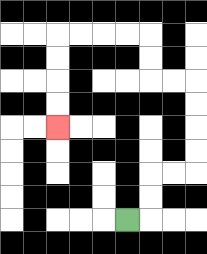{'start': '[5, 9]', 'end': '[2, 5]', 'path_directions': 'R,U,U,R,R,U,U,U,U,L,L,U,U,L,L,L,L,D,D,D,D', 'path_coordinates': '[[5, 9], [6, 9], [6, 8], [6, 7], [7, 7], [8, 7], [8, 6], [8, 5], [8, 4], [8, 3], [7, 3], [6, 3], [6, 2], [6, 1], [5, 1], [4, 1], [3, 1], [2, 1], [2, 2], [2, 3], [2, 4], [2, 5]]'}